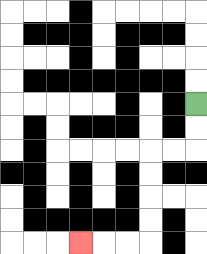{'start': '[8, 4]', 'end': '[3, 10]', 'path_directions': 'D,D,L,L,D,D,D,D,L,L,L', 'path_coordinates': '[[8, 4], [8, 5], [8, 6], [7, 6], [6, 6], [6, 7], [6, 8], [6, 9], [6, 10], [5, 10], [4, 10], [3, 10]]'}